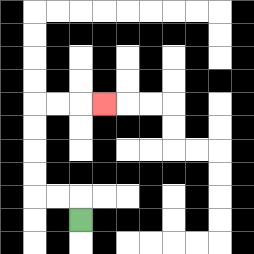{'start': '[3, 9]', 'end': '[4, 4]', 'path_directions': 'U,L,L,U,U,U,U,R,R,R', 'path_coordinates': '[[3, 9], [3, 8], [2, 8], [1, 8], [1, 7], [1, 6], [1, 5], [1, 4], [2, 4], [3, 4], [4, 4]]'}